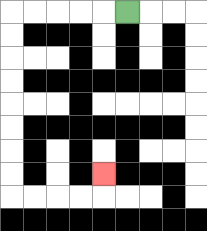{'start': '[5, 0]', 'end': '[4, 7]', 'path_directions': 'L,L,L,L,L,D,D,D,D,D,D,D,D,R,R,R,R,U', 'path_coordinates': '[[5, 0], [4, 0], [3, 0], [2, 0], [1, 0], [0, 0], [0, 1], [0, 2], [0, 3], [0, 4], [0, 5], [0, 6], [0, 7], [0, 8], [1, 8], [2, 8], [3, 8], [4, 8], [4, 7]]'}